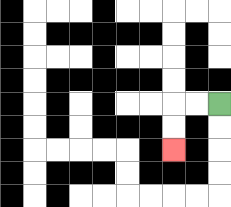{'start': '[9, 4]', 'end': '[7, 6]', 'path_directions': 'L,L,D,D', 'path_coordinates': '[[9, 4], [8, 4], [7, 4], [7, 5], [7, 6]]'}